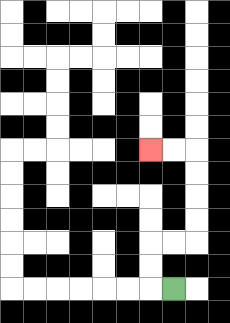{'start': '[7, 12]', 'end': '[6, 6]', 'path_directions': 'L,U,U,R,R,U,U,U,U,L,L', 'path_coordinates': '[[7, 12], [6, 12], [6, 11], [6, 10], [7, 10], [8, 10], [8, 9], [8, 8], [8, 7], [8, 6], [7, 6], [6, 6]]'}